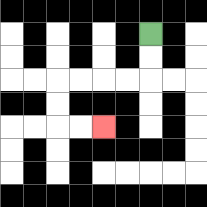{'start': '[6, 1]', 'end': '[4, 5]', 'path_directions': 'D,D,L,L,L,L,D,D,R,R', 'path_coordinates': '[[6, 1], [6, 2], [6, 3], [5, 3], [4, 3], [3, 3], [2, 3], [2, 4], [2, 5], [3, 5], [4, 5]]'}